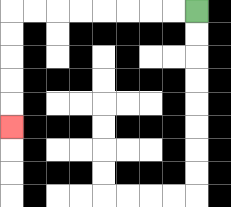{'start': '[8, 0]', 'end': '[0, 5]', 'path_directions': 'L,L,L,L,L,L,L,L,D,D,D,D,D', 'path_coordinates': '[[8, 0], [7, 0], [6, 0], [5, 0], [4, 0], [3, 0], [2, 0], [1, 0], [0, 0], [0, 1], [0, 2], [0, 3], [0, 4], [0, 5]]'}